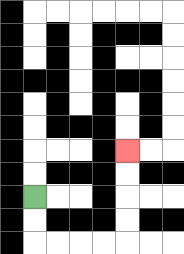{'start': '[1, 8]', 'end': '[5, 6]', 'path_directions': 'D,D,R,R,R,R,U,U,U,U', 'path_coordinates': '[[1, 8], [1, 9], [1, 10], [2, 10], [3, 10], [4, 10], [5, 10], [5, 9], [5, 8], [5, 7], [5, 6]]'}